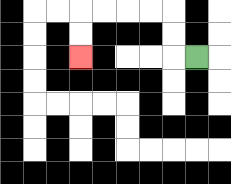{'start': '[8, 2]', 'end': '[3, 2]', 'path_directions': 'L,U,U,L,L,L,L,D,D', 'path_coordinates': '[[8, 2], [7, 2], [7, 1], [7, 0], [6, 0], [5, 0], [4, 0], [3, 0], [3, 1], [3, 2]]'}